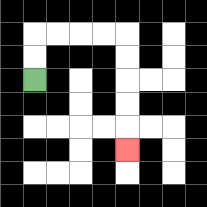{'start': '[1, 3]', 'end': '[5, 6]', 'path_directions': 'U,U,R,R,R,R,D,D,D,D,D', 'path_coordinates': '[[1, 3], [1, 2], [1, 1], [2, 1], [3, 1], [4, 1], [5, 1], [5, 2], [5, 3], [5, 4], [5, 5], [5, 6]]'}